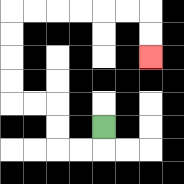{'start': '[4, 5]', 'end': '[6, 2]', 'path_directions': 'D,L,L,U,U,L,L,U,U,U,U,R,R,R,R,R,R,D,D', 'path_coordinates': '[[4, 5], [4, 6], [3, 6], [2, 6], [2, 5], [2, 4], [1, 4], [0, 4], [0, 3], [0, 2], [0, 1], [0, 0], [1, 0], [2, 0], [3, 0], [4, 0], [5, 0], [6, 0], [6, 1], [6, 2]]'}